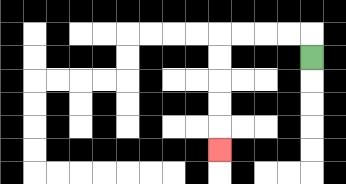{'start': '[13, 2]', 'end': '[9, 6]', 'path_directions': 'U,L,L,L,L,D,D,D,D,D', 'path_coordinates': '[[13, 2], [13, 1], [12, 1], [11, 1], [10, 1], [9, 1], [9, 2], [9, 3], [9, 4], [9, 5], [9, 6]]'}